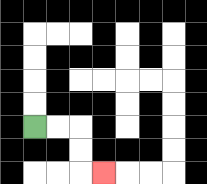{'start': '[1, 5]', 'end': '[4, 7]', 'path_directions': 'R,R,D,D,R', 'path_coordinates': '[[1, 5], [2, 5], [3, 5], [3, 6], [3, 7], [4, 7]]'}